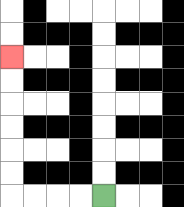{'start': '[4, 8]', 'end': '[0, 2]', 'path_directions': 'L,L,L,L,U,U,U,U,U,U', 'path_coordinates': '[[4, 8], [3, 8], [2, 8], [1, 8], [0, 8], [0, 7], [0, 6], [0, 5], [0, 4], [0, 3], [0, 2]]'}